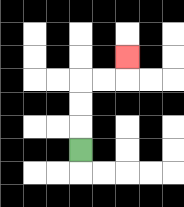{'start': '[3, 6]', 'end': '[5, 2]', 'path_directions': 'U,U,U,R,R,U', 'path_coordinates': '[[3, 6], [3, 5], [3, 4], [3, 3], [4, 3], [5, 3], [5, 2]]'}